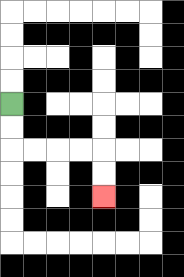{'start': '[0, 4]', 'end': '[4, 8]', 'path_directions': 'D,D,R,R,R,R,D,D', 'path_coordinates': '[[0, 4], [0, 5], [0, 6], [1, 6], [2, 6], [3, 6], [4, 6], [4, 7], [4, 8]]'}